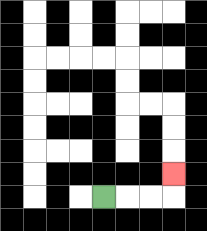{'start': '[4, 8]', 'end': '[7, 7]', 'path_directions': 'R,R,R,U', 'path_coordinates': '[[4, 8], [5, 8], [6, 8], [7, 8], [7, 7]]'}